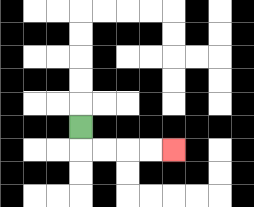{'start': '[3, 5]', 'end': '[7, 6]', 'path_directions': 'D,R,R,R,R', 'path_coordinates': '[[3, 5], [3, 6], [4, 6], [5, 6], [6, 6], [7, 6]]'}